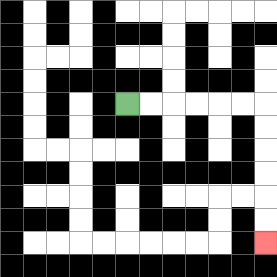{'start': '[5, 4]', 'end': '[11, 10]', 'path_directions': 'R,R,R,R,R,R,D,D,D,D,D,D', 'path_coordinates': '[[5, 4], [6, 4], [7, 4], [8, 4], [9, 4], [10, 4], [11, 4], [11, 5], [11, 6], [11, 7], [11, 8], [11, 9], [11, 10]]'}